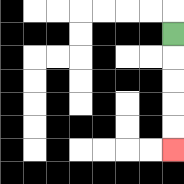{'start': '[7, 1]', 'end': '[7, 6]', 'path_directions': 'D,D,D,D,D', 'path_coordinates': '[[7, 1], [7, 2], [7, 3], [7, 4], [7, 5], [7, 6]]'}